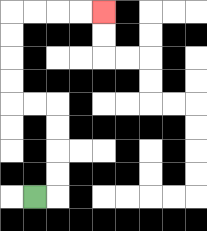{'start': '[1, 8]', 'end': '[4, 0]', 'path_directions': 'R,U,U,U,U,L,L,U,U,U,U,R,R,R,R', 'path_coordinates': '[[1, 8], [2, 8], [2, 7], [2, 6], [2, 5], [2, 4], [1, 4], [0, 4], [0, 3], [0, 2], [0, 1], [0, 0], [1, 0], [2, 0], [3, 0], [4, 0]]'}